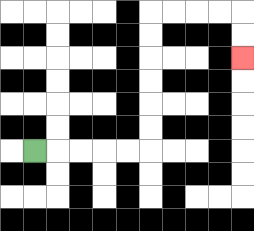{'start': '[1, 6]', 'end': '[10, 2]', 'path_directions': 'R,R,R,R,R,U,U,U,U,U,U,R,R,R,R,D,D', 'path_coordinates': '[[1, 6], [2, 6], [3, 6], [4, 6], [5, 6], [6, 6], [6, 5], [6, 4], [6, 3], [6, 2], [6, 1], [6, 0], [7, 0], [8, 0], [9, 0], [10, 0], [10, 1], [10, 2]]'}